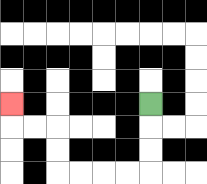{'start': '[6, 4]', 'end': '[0, 4]', 'path_directions': 'D,D,D,L,L,L,L,U,U,L,L,U', 'path_coordinates': '[[6, 4], [6, 5], [6, 6], [6, 7], [5, 7], [4, 7], [3, 7], [2, 7], [2, 6], [2, 5], [1, 5], [0, 5], [0, 4]]'}